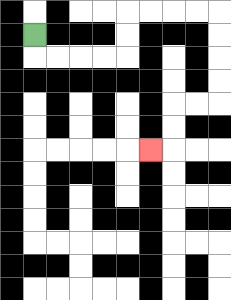{'start': '[1, 1]', 'end': '[6, 6]', 'path_directions': 'D,R,R,R,R,U,U,R,R,R,R,D,D,D,D,L,L,D,D,L', 'path_coordinates': '[[1, 1], [1, 2], [2, 2], [3, 2], [4, 2], [5, 2], [5, 1], [5, 0], [6, 0], [7, 0], [8, 0], [9, 0], [9, 1], [9, 2], [9, 3], [9, 4], [8, 4], [7, 4], [7, 5], [7, 6], [6, 6]]'}